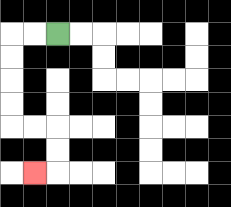{'start': '[2, 1]', 'end': '[1, 7]', 'path_directions': 'L,L,D,D,D,D,R,R,D,D,L', 'path_coordinates': '[[2, 1], [1, 1], [0, 1], [0, 2], [0, 3], [0, 4], [0, 5], [1, 5], [2, 5], [2, 6], [2, 7], [1, 7]]'}